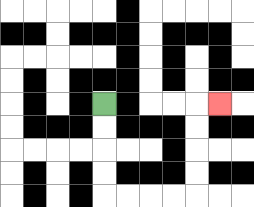{'start': '[4, 4]', 'end': '[9, 4]', 'path_directions': 'D,D,D,D,R,R,R,R,U,U,U,U,R', 'path_coordinates': '[[4, 4], [4, 5], [4, 6], [4, 7], [4, 8], [5, 8], [6, 8], [7, 8], [8, 8], [8, 7], [8, 6], [8, 5], [8, 4], [9, 4]]'}